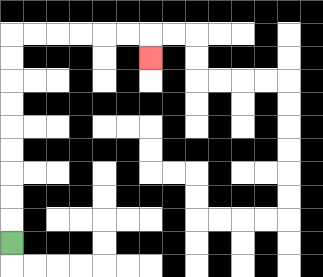{'start': '[0, 10]', 'end': '[6, 2]', 'path_directions': 'U,U,U,U,U,U,U,U,U,R,R,R,R,R,R,D', 'path_coordinates': '[[0, 10], [0, 9], [0, 8], [0, 7], [0, 6], [0, 5], [0, 4], [0, 3], [0, 2], [0, 1], [1, 1], [2, 1], [3, 1], [4, 1], [5, 1], [6, 1], [6, 2]]'}